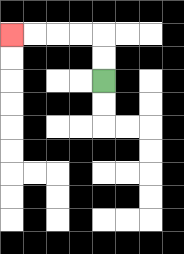{'start': '[4, 3]', 'end': '[0, 1]', 'path_directions': 'U,U,L,L,L,L', 'path_coordinates': '[[4, 3], [4, 2], [4, 1], [3, 1], [2, 1], [1, 1], [0, 1]]'}